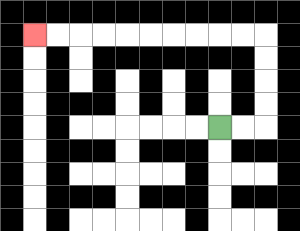{'start': '[9, 5]', 'end': '[1, 1]', 'path_directions': 'R,R,U,U,U,U,L,L,L,L,L,L,L,L,L,L', 'path_coordinates': '[[9, 5], [10, 5], [11, 5], [11, 4], [11, 3], [11, 2], [11, 1], [10, 1], [9, 1], [8, 1], [7, 1], [6, 1], [5, 1], [4, 1], [3, 1], [2, 1], [1, 1]]'}